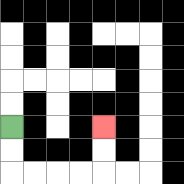{'start': '[0, 5]', 'end': '[4, 5]', 'path_directions': 'D,D,R,R,R,R,U,U', 'path_coordinates': '[[0, 5], [0, 6], [0, 7], [1, 7], [2, 7], [3, 7], [4, 7], [4, 6], [4, 5]]'}